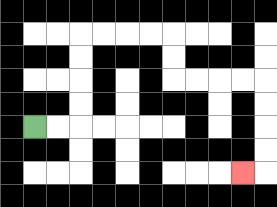{'start': '[1, 5]', 'end': '[10, 7]', 'path_directions': 'R,R,U,U,U,U,R,R,R,R,D,D,R,R,R,R,D,D,D,D,L', 'path_coordinates': '[[1, 5], [2, 5], [3, 5], [3, 4], [3, 3], [3, 2], [3, 1], [4, 1], [5, 1], [6, 1], [7, 1], [7, 2], [7, 3], [8, 3], [9, 3], [10, 3], [11, 3], [11, 4], [11, 5], [11, 6], [11, 7], [10, 7]]'}